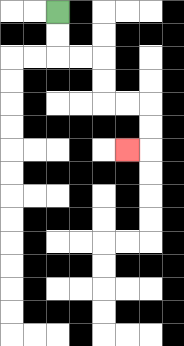{'start': '[2, 0]', 'end': '[5, 6]', 'path_directions': 'D,D,R,R,D,D,R,R,D,D,L', 'path_coordinates': '[[2, 0], [2, 1], [2, 2], [3, 2], [4, 2], [4, 3], [4, 4], [5, 4], [6, 4], [6, 5], [6, 6], [5, 6]]'}